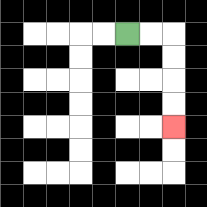{'start': '[5, 1]', 'end': '[7, 5]', 'path_directions': 'R,R,D,D,D,D', 'path_coordinates': '[[5, 1], [6, 1], [7, 1], [7, 2], [7, 3], [7, 4], [7, 5]]'}